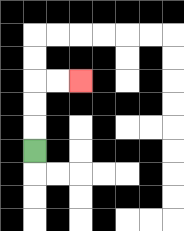{'start': '[1, 6]', 'end': '[3, 3]', 'path_directions': 'U,U,U,R,R', 'path_coordinates': '[[1, 6], [1, 5], [1, 4], [1, 3], [2, 3], [3, 3]]'}